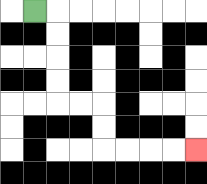{'start': '[1, 0]', 'end': '[8, 6]', 'path_directions': 'R,D,D,D,D,R,R,D,D,R,R,R,R', 'path_coordinates': '[[1, 0], [2, 0], [2, 1], [2, 2], [2, 3], [2, 4], [3, 4], [4, 4], [4, 5], [4, 6], [5, 6], [6, 6], [7, 6], [8, 6]]'}